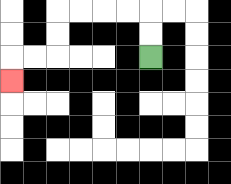{'start': '[6, 2]', 'end': '[0, 3]', 'path_directions': 'U,U,L,L,L,L,D,D,L,L,D', 'path_coordinates': '[[6, 2], [6, 1], [6, 0], [5, 0], [4, 0], [3, 0], [2, 0], [2, 1], [2, 2], [1, 2], [0, 2], [0, 3]]'}